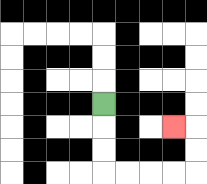{'start': '[4, 4]', 'end': '[7, 5]', 'path_directions': 'D,D,D,R,R,R,R,U,U,L', 'path_coordinates': '[[4, 4], [4, 5], [4, 6], [4, 7], [5, 7], [6, 7], [7, 7], [8, 7], [8, 6], [8, 5], [7, 5]]'}